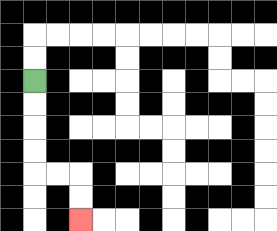{'start': '[1, 3]', 'end': '[3, 9]', 'path_directions': 'D,D,D,D,R,R,D,D', 'path_coordinates': '[[1, 3], [1, 4], [1, 5], [1, 6], [1, 7], [2, 7], [3, 7], [3, 8], [3, 9]]'}